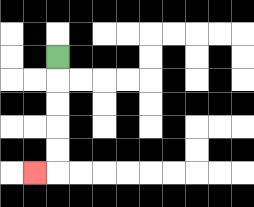{'start': '[2, 2]', 'end': '[1, 7]', 'path_directions': 'D,D,D,D,D,L', 'path_coordinates': '[[2, 2], [2, 3], [2, 4], [2, 5], [2, 6], [2, 7], [1, 7]]'}